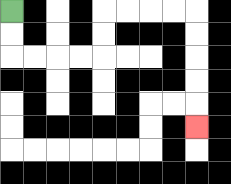{'start': '[0, 0]', 'end': '[8, 5]', 'path_directions': 'D,D,R,R,R,R,U,U,R,R,R,R,D,D,D,D,D', 'path_coordinates': '[[0, 0], [0, 1], [0, 2], [1, 2], [2, 2], [3, 2], [4, 2], [4, 1], [4, 0], [5, 0], [6, 0], [7, 0], [8, 0], [8, 1], [8, 2], [8, 3], [8, 4], [8, 5]]'}